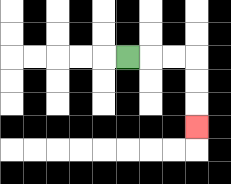{'start': '[5, 2]', 'end': '[8, 5]', 'path_directions': 'R,R,R,D,D,D', 'path_coordinates': '[[5, 2], [6, 2], [7, 2], [8, 2], [8, 3], [8, 4], [8, 5]]'}